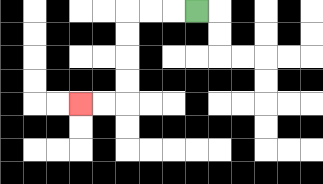{'start': '[8, 0]', 'end': '[3, 4]', 'path_directions': 'L,L,L,D,D,D,D,L,L', 'path_coordinates': '[[8, 0], [7, 0], [6, 0], [5, 0], [5, 1], [5, 2], [5, 3], [5, 4], [4, 4], [3, 4]]'}